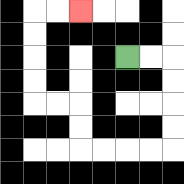{'start': '[5, 2]', 'end': '[3, 0]', 'path_directions': 'R,R,D,D,D,D,L,L,L,L,U,U,L,L,U,U,U,U,R,R', 'path_coordinates': '[[5, 2], [6, 2], [7, 2], [7, 3], [7, 4], [7, 5], [7, 6], [6, 6], [5, 6], [4, 6], [3, 6], [3, 5], [3, 4], [2, 4], [1, 4], [1, 3], [1, 2], [1, 1], [1, 0], [2, 0], [3, 0]]'}